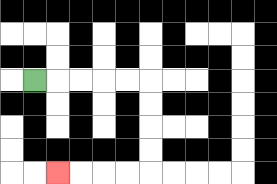{'start': '[1, 3]', 'end': '[2, 7]', 'path_directions': 'R,R,R,R,R,D,D,D,D,L,L,L,L', 'path_coordinates': '[[1, 3], [2, 3], [3, 3], [4, 3], [5, 3], [6, 3], [6, 4], [6, 5], [6, 6], [6, 7], [5, 7], [4, 7], [3, 7], [2, 7]]'}